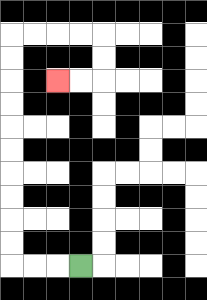{'start': '[3, 11]', 'end': '[2, 3]', 'path_directions': 'L,L,L,U,U,U,U,U,U,U,U,U,U,R,R,R,R,D,D,L,L', 'path_coordinates': '[[3, 11], [2, 11], [1, 11], [0, 11], [0, 10], [0, 9], [0, 8], [0, 7], [0, 6], [0, 5], [0, 4], [0, 3], [0, 2], [0, 1], [1, 1], [2, 1], [3, 1], [4, 1], [4, 2], [4, 3], [3, 3], [2, 3]]'}